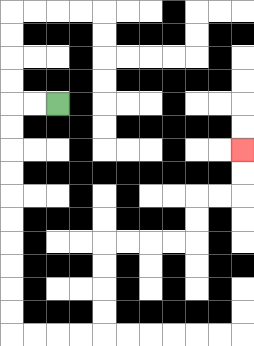{'start': '[2, 4]', 'end': '[10, 6]', 'path_directions': 'L,L,D,D,D,D,D,D,D,D,D,D,R,R,R,R,U,U,U,U,R,R,R,R,U,U,R,R,U,U', 'path_coordinates': '[[2, 4], [1, 4], [0, 4], [0, 5], [0, 6], [0, 7], [0, 8], [0, 9], [0, 10], [0, 11], [0, 12], [0, 13], [0, 14], [1, 14], [2, 14], [3, 14], [4, 14], [4, 13], [4, 12], [4, 11], [4, 10], [5, 10], [6, 10], [7, 10], [8, 10], [8, 9], [8, 8], [9, 8], [10, 8], [10, 7], [10, 6]]'}